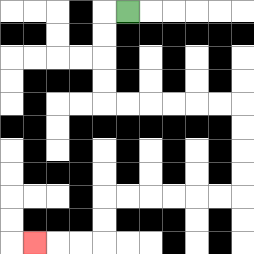{'start': '[5, 0]', 'end': '[1, 10]', 'path_directions': 'L,D,D,D,D,R,R,R,R,R,R,D,D,D,D,L,L,L,L,L,L,D,D,L,L,L', 'path_coordinates': '[[5, 0], [4, 0], [4, 1], [4, 2], [4, 3], [4, 4], [5, 4], [6, 4], [7, 4], [8, 4], [9, 4], [10, 4], [10, 5], [10, 6], [10, 7], [10, 8], [9, 8], [8, 8], [7, 8], [6, 8], [5, 8], [4, 8], [4, 9], [4, 10], [3, 10], [2, 10], [1, 10]]'}